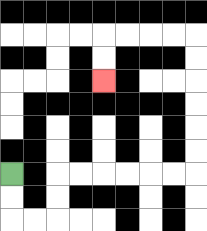{'start': '[0, 7]', 'end': '[4, 3]', 'path_directions': 'D,D,R,R,U,U,R,R,R,R,R,R,U,U,U,U,U,U,L,L,L,L,D,D', 'path_coordinates': '[[0, 7], [0, 8], [0, 9], [1, 9], [2, 9], [2, 8], [2, 7], [3, 7], [4, 7], [5, 7], [6, 7], [7, 7], [8, 7], [8, 6], [8, 5], [8, 4], [8, 3], [8, 2], [8, 1], [7, 1], [6, 1], [5, 1], [4, 1], [4, 2], [4, 3]]'}